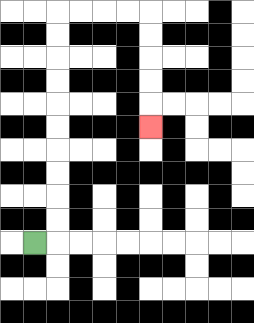{'start': '[1, 10]', 'end': '[6, 5]', 'path_directions': 'R,U,U,U,U,U,U,U,U,U,U,R,R,R,R,D,D,D,D,D', 'path_coordinates': '[[1, 10], [2, 10], [2, 9], [2, 8], [2, 7], [2, 6], [2, 5], [2, 4], [2, 3], [2, 2], [2, 1], [2, 0], [3, 0], [4, 0], [5, 0], [6, 0], [6, 1], [6, 2], [6, 3], [6, 4], [6, 5]]'}